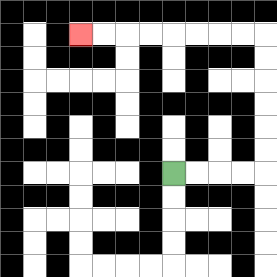{'start': '[7, 7]', 'end': '[3, 1]', 'path_directions': 'R,R,R,R,U,U,U,U,U,U,L,L,L,L,L,L,L,L', 'path_coordinates': '[[7, 7], [8, 7], [9, 7], [10, 7], [11, 7], [11, 6], [11, 5], [11, 4], [11, 3], [11, 2], [11, 1], [10, 1], [9, 1], [8, 1], [7, 1], [6, 1], [5, 1], [4, 1], [3, 1]]'}